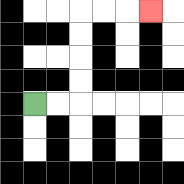{'start': '[1, 4]', 'end': '[6, 0]', 'path_directions': 'R,R,U,U,U,U,R,R,R', 'path_coordinates': '[[1, 4], [2, 4], [3, 4], [3, 3], [3, 2], [3, 1], [3, 0], [4, 0], [5, 0], [6, 0]]'}